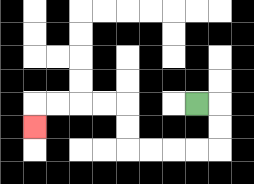{'start': '[8, 4]', 'end': '[1, 5]', 'path_directions': 'R,D,D,L,L,L,L,U,U,L,L,L,L,D', 'path_coordinates': '[[8, 4], [9, 4], [9, 5], [9, 6], [8, 6], [7, 6], [6, 6], [5, 6], [5, 5], [5, 4], [4, 4], [3, 4], [2, 4], [1, 4], [1, 5]]'}